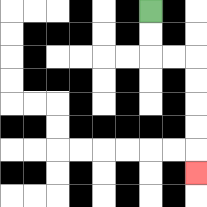{'start': '[6, 0]', 'end': '[8, 7]', 'path_directions': 'D,D,R,R,D,D,D,D,D', 'path_coordinates': '[[6, 0], [6, 1], [6, 2], [7, 2], [8, 2], [8, 3], [8, 4], [8, 5], [8, 6], [8, 7]]'}